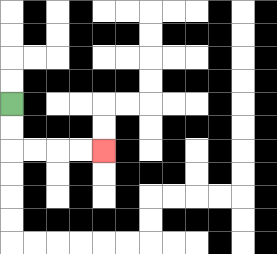{'start': '[0, 4]', 'end': '[4, 6]', 'path_directions': 'D,D,R,R,R,R', 'path_coordinates': '[[0, 4], [0, 5], [0, 6], [1, 6], [2, 6], [3, 6], [4, 6]]'}